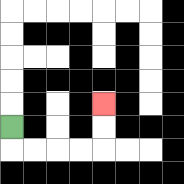{'start': '[0, 5]', 'end': '[4, 4]', 'path_directions': 'D,R,R,R,R,U,U', 'path_coordinates': '[[0, 5], [0, 6], [1, 6], [2, 6], [3, 6], [4, 6], [4, 5], [4, 4]]'}